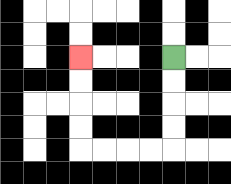{'start': '[7, 2]', 'end': '[3, 2]', 'path_directions': 'D,D,D,D,L,L,L,L,U,U,U,U', 'path_coordinates': '[[7, 2], [7, 3], [7, 4], [7, 5], [7, 6], [6, 6], [5, 6], [4, 6], [3, 6], [3, 5], [3, 4], [3, 3], [3, 2]]'}